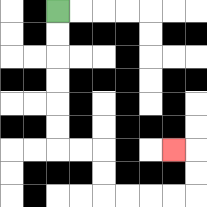{'start': '[2, 0]', 'end': '[7, 6]', 'path_directions': 'D,D,D,D,D,D,R,R,D,D,R,R,R,R,U,U,L', 'path_coordinates': '[[2, 0], [2, 1], [2, 2], [2, 3], [2, 4], [2, 5], [2, 6], [3, 6], [4, 6], [4, 7], [4, 8], [5, 8], [6, 8], [7, 8], [8, 8], [8, 7], [8, 6], [7, 6]]'}